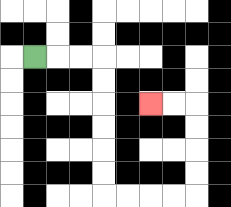{'start': '[1, 2]', 'end': '[6, 4]', 'path_directions': 'R,R,R,D,D,D,D,D,D,R,R,R,R,U,U,U,U,L,L', 'path_coordinates': '[[1, 2], [2, 2], [3, 2], [4, 2], [4, 3], [4, 4], [4, 5], [4, 6], [4, 7], [4, 8], [5, 8], [6, 8], [7, 8], [8, 8], [8, 7], [8, 6], [8, 5], [8, 4], [7, 4], [6, 4]]'}